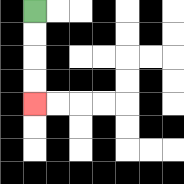{'start': '[1, 0]', 'end': '[1, 4]', 'path_directions': 'D,D,D,D', 'path_coordinates': '[[1, 0], [1, 1], [1, 2], [1, 3], [1, 4]]'}